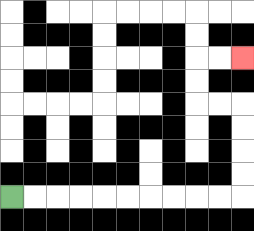{'start': '[0, 8]', 'end': '[10, 2]', 'path_directions': 'R,R,R,R,R,R,R,R,R,R,U,U,U,U,L,L,U,U,R,R', 'path_coordinates': '[[0, 8], [1, 8], [2, 8], [3, 8], [4, 8], [5, 8], [6, 8], [7, 8], [8, 8], [9, 8], [10, 8], [10, 7], [10, 6], [10, 5], [10, 4], [9, 4], [8, 4], [8, 3], [8, 2], [9, 2], [10, 2]]'}